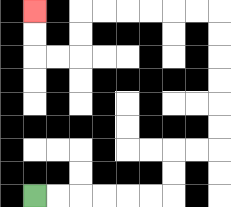{'start': '[1, 8]', 'end': '[1, 0]', 'path_directions': 'R,R,R,R,R,R,U,U,R,R,U,U,U,U,U,U,L,L,L,L,L,L,D,D,L,L,U,U', 'path_coordinates': '[[1, 8], [2, 8], [3, 8], [4, 8], [5, 8], [6, 8], [7, 8], [7, 7], [7, 6], [8, 6], [9, 6], [9, 5], [9, 4], [9, 3], [9, 2], [9, 1], [9, 0], [8, 0], [7, 0], [6, 0], [5, 0], [4, 0], [3, 0], [3, 1], [3, 2], [2, 2], [1, 2], [1, 1], [1, 0]]'}